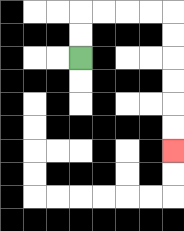{'start': '[3, 2]', 'end': '[7, 6]', 'path_directions': 'U,U,R,R,R,R,D,D,D,D,D,D', 'path_coordinates': '[[3, 2], [3, 1], [3, 0], [4, 0], [5, 0], [6, 0], [7, 0], [7, 1], [7, 2], [7, 3], [7, 4], [7, 5], [7, 6]]'}